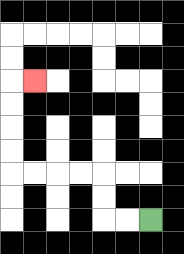{'start': '[6, 9]', 'end': '[1, 3]', 'path_directions': 'L,L,U,U,L,L,L,L,U,U,U,U,R', 'path_coordinates': '[[6, 9], [5, 9], [4, 9], [4, 8], [4, 7], [3, 7], [2, 7], [1, 7], [0, 7], [0, 6], [0, 5], [0, 4], [0, 3], [1, 3]]'}